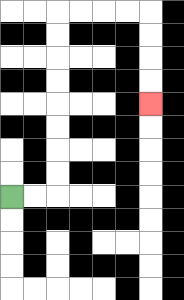{'start': '[0, 8]', 'end': '[6, 4]', 'path_directions': 'R,R,U,U,U,U,U,U,U,U,R,R,R,R,D,D,D,D', 'path_coordinates': '[[0, 8], [1, 8], [2, 8], [2, 7], [2, 6], [2, 5], [2, 4], [2, 3], [2, 2], [2, 1], [2, 0], [3, 0], [4, 0], [5, 0], [6, 0], [6, 1], [6, 2], [6, 3], [6, 4]]'}